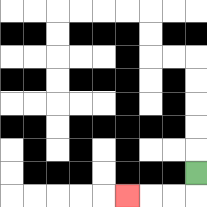{'start': '[8, 7]', 'end': '[5, 8]', 'path_directions': 'D,L,L,L', 'path_coordinates': '[[8, 7], [8, 8], [7, 8], [6, 8], [5, 8]]'}